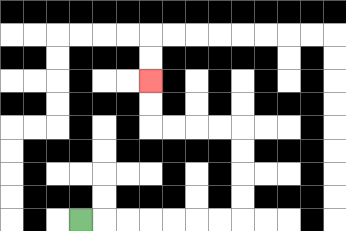{'start': '[3, 9]', 'end': '[6, 3]', 'path_directions': 'R,R,R,R,R,R,R,U,U,U,U,L,L,L,L,U,U', 'path_coordinates': '[[3, 9], [4, 9], [5, 9], [6, 9], [7, 9], [8, 9], [9, 9], [10, 9], [10, 8], [10, 7], [10, 6], [10, 5], [9, 5], [8, 5], [7, 5], [6, 5], [6, 4], [6, 3]]'}